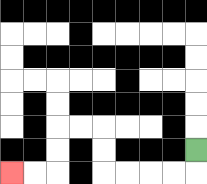{'start': '[8, 6]', 'end': '[0, 7]', 'path_directions': 'D,L,L,L,L,U,U,L,L,D,D,L,L', 'path_coordinates': '[[8, 6], [8, 7], [7, 7], [6, 7], [5, 7], [4, 7], [4, 6], [4, 5], [3, 5], [2, 5], [2, 6], [2, 7], [1, 7], [0, 7]]'}